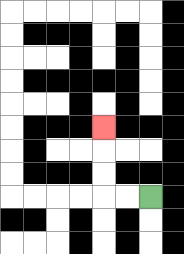{'start': '[6, 8]', 'end': '[4, 5]', 'path_directions': 'L,L,U,U,U', 'path_coordinates': '[[6, 8], [5, 8], [4, 8], [4, 7], [4, 6], [4, 5]]'}